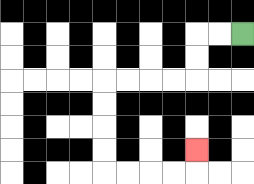{'start': '[10, 1]', 'end': '[8, 6]', 'path_directions': 'L,L,D,D,L,L,L,L,D,D,D,D,R,R,R,R,U', 'path_coordinates': '[[10, 1], [9, 1], [8, 1], [8, 2], [8, 3], [7, 3], [6, 3], [5, 3], [4, 3], [4, 4], [4, 5], [4, 6], [4, 7], [5, 7], [6, 7], [7, 7], [8, 7], [8, 6]]'}